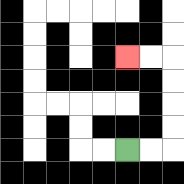{'start': '[5, 6]', 'end': '[5, 2]', 'path_directions': 'R,R,U,U,U,U,L,L', 'path_coordinates': '[[5, 6], [6, 6], [7, 6], [7, 5], [7, 4], [7, 3], [7, 2], [6, 2], [5, 2]]'}